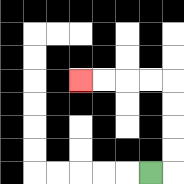{'start': '[6, 7]', 'end': '[3, 3]', 'path_directions': 'R,U,U,U,U,L,L,L,L', 'path_coordinates': '[[6, 7], [7, 7], [7, 6], [7, 5], [7, 4], [7, 3], [6, 3], [5, 3], [4, 3], [3, 3]]'}